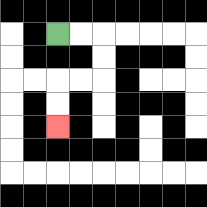{'start': '[2, 1]', 'end': '[2, 5]', 'path_directions': 'R,R,D,D,L,L,D,D', 'path_coordinates': '[[2, 1], [3, 1], [4, 1], [4, 2], [4, 3], [3, 3], [2, 3], [2, 4], [2, 5]]'}